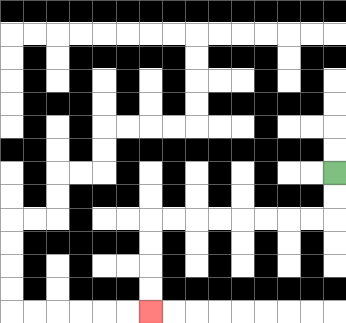{'start': '[14, 7]', 'end': '[6, 13]', 'path_directions': 'D,D,L,L,L,L,L,L,L,L,D,D,D,D', 'path_coordinates': '[[14, 7], [14, 8], [14, 9], [13, 9], [12, 9], [11, 9], [10, 9], [9, 9], [8, 9], [7, 9], [6, 9], [6, 10], [6, 11], [6, 12], [6, 13]]'}